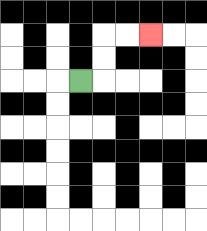{'start': '[3, 3]', 'end': '[6, 1]', 'path_directions': 'R,U,U,R,R', 'path_coordinates': '[[3, 3], [4, 3], [4, 2], [4, 1], [5, 1], [6, 1]]'}